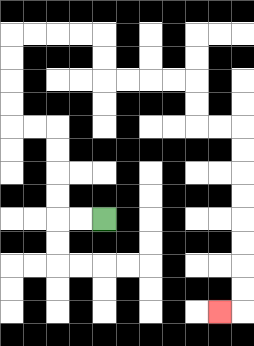{'start': '[4, 9]', 'end': '[9, 13]', 'path_directions': 'L,L,U,U,U,U,L,L,U,U,U,U,R,R,R,R,D,D,R,R,R,R,D,D,R,R,D,D,D,D,D,D,D,D,L', 'path_coordinates': '[[4, 9], [3, 9], [2, 9], [2, 8], [2, 7], [2, 6], [2, 5], [1, 5], [0, 5], [0, 4], [0, 3], [0, 2], [0, 1], [1, 1], [2, 1], [3, 1], [4, 1], [4, 2], [4, 3], [5, 3], [6, 3], [7, 3], [8, 3], [8, 4], [8, 5], [9, 5], [10, 5], [10, 6], [10, 7], [10, 8], [10, 9], [10, 10], [10, 11], [10, 12], [10, 13], [9, 13]]'}